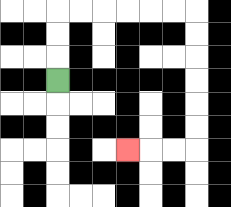{'start': '[2, 3]', 'end': '[5, 6]', 'path_directions': 'U,U,U,R,R,R,R,R,R,D,D,D,D,D,D,L,L,L', 'path_coordinates': '[[2, 3], [2, 2], [2, 1], [2, 0], [3, 0], [4, 0], [5, 0], [6, 0], [7, 0], [8, 0], [8, 1], [8, 2], [8, 3], [8, 4], [8, 5], [8, 6], [7, 6], [6, 6], [5, 6]]'}